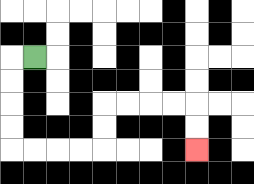{'start': '[1, 2]', 'end': '[8, 6]', 'path_directions': 'L,D,D,D,D,R,R,R,R,U,U,R,R,R,R,D,D', 'path_coordinates': '[[1, 2], [0, 2], [0, 3], [0, 4], [0, 5], [0, 6], [1, 6], [2, 6], [3, 6], [4, 6], [4, 5], [4, 4], [5, 4], [6, 4], [7, 4], [8, 4], [8, 5], [8, 6]]'}